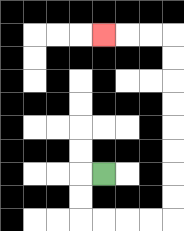{'start': '[4, 7]', 'end': '[4, 1]', 'path_directions': 'L,D,D,R,R,R,R,U,U,U,U,U,U,U,U,L,L,L', 'path_coordinates': '[[4, 7], [3, 7], [3, 8], [3, 9], [4, 9], [5, 9], [6, 9], [7, 9], [7, 8], [7, 7], [7, 6], [7, 5], [7, 4], [7, 3], [7, 2], [7, 1], [6, 1], [5, 1], [4, 1]]'}